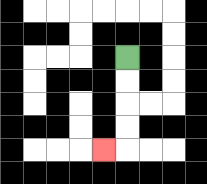{'start': '[5, 2]', 'end': '[4, 6]', 'path_directions': 'D,D,D,D,L', 'path_coordinates': '[[5, 2], [5, 3], [5, 4], [5, 5], [5, 6], [4, 6]]'}